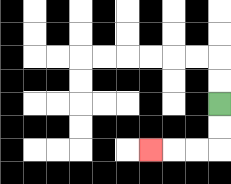{'start': '[9, 4]', 'end': '[6, 6]', 'path_directions': 'D,D,L,L,L', 'path_coordinates': '[[9, 4], [9, 5], [9, 6], [8, 6], [7, 6], [6, 6]]'}